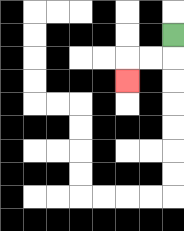{'start': '[7, 1]', 'end': '[5, 3]', 'path_directions': 'D,L,L,D', 'path_coordinates': '[[7, 1], [7, 2], [6, 2], [5, 2], [5, 3]]'}